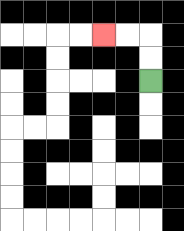{'start': '[6, 3]', 'end': '[4, 1]', 'path_directions': 'U,U,L,L', 'path_coordinates': '[[6, 3], [6, 2], [6, 1], [5, 1], [4, 1]]'}